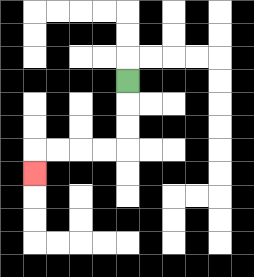{'start': '[5, 3]', 'end': '[1, 7]', 'path_directions': 'D,D,D,L,L,L,L,D', 'path_coordinates': '[[5, 3], [5, 4], [5, 5], [5, 6], [4, 6], [3, 6], [2, 6], [1, 6], [1, 7]]'}